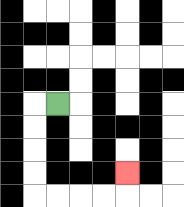{'start': '[2, 4]', 'end': '[5, 7]', 'path_directions': 'L,D,D,D,D,R,R,R,R,U', 'path_coordinates': '[[2, 4], [1, 4], [1, 5], [1, 6], [1, 7], [1, 8], [2, 8], [3, 8], [4, 8], [5, 8], [5, 7]]'}